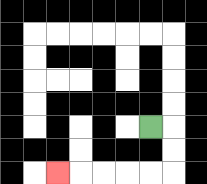{'start': '[6, 5]', 'end': '[2, 7]', 'path_directions': 'R,D,D,L,L,L,L,L', 'path_coordinates': '[[6, 5], [7, 5], [7, 6], [7, 7], [6, 7], [5, 7], [4, 7], [3, 7], [2, 7]]'}